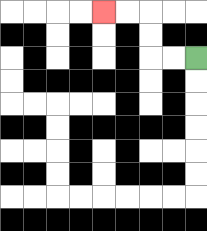{'start': '[8, 2]', 'end': '[4, 0]', 'path_directions': 'L,L,U,U,L,L', 'path_coordinates': '[[8, 2], [7, 2], [6, 2], [6, 1], [6, 0], [5, 0], [4, 0]]'}